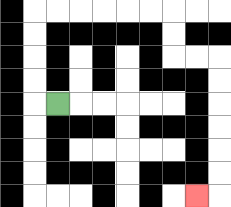{'start': '[2, 4]', 'end': '[8, 8]', 'path_directions': 'L,U,U,U,U,R,R,R,R,R,R,D,D,R,R,D,D,D,D,D,D,L', 'path_coordinates': '[[2, 4], [1, 4], [1, 3], [1, 2], [1, 1], [1, 0], [2, 0], [3, 0], [4, 0], [5, 0], [6, 0], [7, 0], [7, 1], [7, 2], [8, 2], [9, 2], [9, 3], [9, 4], [9, 5], [9, 6], [9, 7], [9, 8], [8, 8]]'}